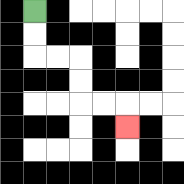{'start': '[1, 0]', 'end': '[5, 5]', 'path_directions': 'D,D,R,R,D,D,R,R,D', 'path_coordinates': '[[1, 0], [1, 1], [1, 2], [2, 2], [3, 2], [3, 3], [3, 4], [4, 4], [5, 4], [5, 5]]'}